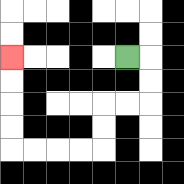{'start': '[5, 2]', 'end': '[0, 2]', 'path_directions': 'R,D,D,L,L,D,D,L,L,L,L,U,U,U,U', 'path_coordinates': '[[5, 2], [6, 2], [6, 3], [6, 4], [5, 4], [4, 4], [4, 5], [4, 6], [3, 6], [2, 6], [1, 6], [0, 6], [0, 5], [0, 4], [0, 3], [0, 2]]'}